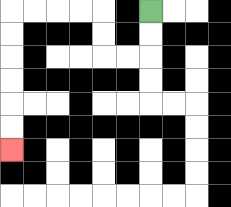{'start': '[6, 0]', 'end': '[0, 6]', 'path_directions': 'D,D,L,L,U,U,L,L,L,L,D,D,D,D,D,D', 'path_coordinates': '[[6, 0], [6, 1], [6, 2], [5, 2], [4, 2], [4, 1], [4, 0], [3, 0], [2, 0], [1, 0], [0, 0], [0, 1], [0, 2], [0, 3], [0, 4], [0, 5], [0, 6]]'}